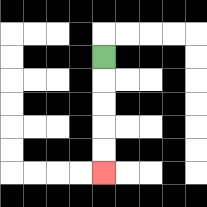{'start': '[4, 2]', 'end': '[4, 7]', 'path_directions': 'D,D,D,D,D', 'path_coordinates': '[[4, 2], [4, 3], [4, 4], [4, 5], [4, 6], [4, 7]]'}